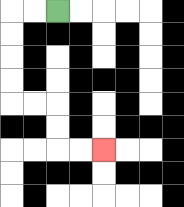{'start': '[2, 0]', 'end': '[4, 6]', 'path_directions': 'L,L,D,D,D,D,R,R,D,D,R,R', 'path_coordinates': '[[2, 0], [1, 0], [0, 0], [0, 1], [0, 2], [0, 3], [0, 4], [1, 4], [2, 4], [2, 5], [2, 6], [3, 6], [4, 6]]'}